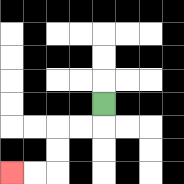{'start': '[4, 4]', 'end': '[0, 7]', 'path_directions': 'D,L,L,D,D,L,L', 'path_coordinates': '[[4, 4], [4, 5], [3, 5], [2, 5], [2, 6], [2, 7], [1, 7], [0, 7]]'}